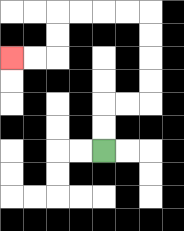{'start': '[4, 6]', 'end': '[0, 2]', 'path_directions': 'U,U,R,R,U,U,U,U,L,L,L,L,D,D,L,L', 'path_coordinates': '[[4, 6], [4, 5], [4, 4], [5, 4], [6, 4], [6, 3], [6, 2], [6, 1], [6, 0], [5, 0], [4, 0], [3, 0], [2, 0], [2, 1], [2, 2], [1, 2], [0, 2]]'}